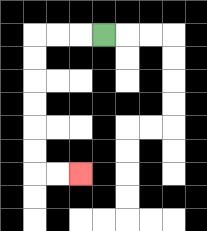{'start': '[4, 1]', 'end': '[3, 7]', 'path_directions': 'L,L,L,D,D,D,D,D,D,R,R', 'path_coordinates': '[[4, 1], [3, 1], [2, 1], [1, 1], [1, 2], [1, 3], [1, 4], [1, 5], [1, 6], [1, 7], [2, 7], [3, 7]]'}